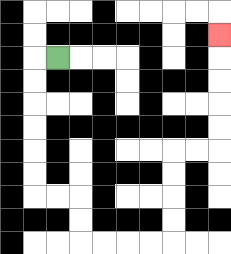{'start': '[2, 2]', 'end': '[9, 1]', 'path_directions': 'L,D,D,D,D,D,D,R,R,D,D,R,R,R,R,U,U,U,U,R,R,U,U,U,U,U', 'path_coordinates': '[[2, 2], [1, 2], [1, 3], [1, 4], [1, 5], [1, 6], [1, 7], [1, 8], [2, 8], [3, 8], [3, 9], [3, 10], [4, 10], [5, 10], [6, 10], [7, 10], [7, 9], [7, 8], [7, 7], [7, 6], [8, 6], [9, 6], [9, 5], [9, 4], [9, 3], [9, 2], [9, 1]]'}